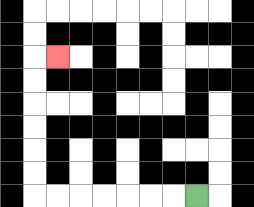{'start': '[8, 8]', 'end': '[2, 2]', 'path_directions': 'L,L,L,L,L,L,L,U,U,U,U,U,U,R', 'path_coordinates': '[[8, 8], [7, 8], [6, 8], [5, 8], [4, 8], [3, 8], [2, 8], [1, 8], [1, 7], [1, 6], [1, 5], [1, 4], [1, 3], [1, 2], [2, 2]]'}